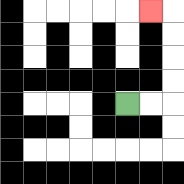{'start': '[5, 4]', 'end': '[6, 0]', 'path_directions': 'R,R,U,U,U,U,L', 'path_coordinates': '[[5, 4], [6, 4], [7, 4], [7, 3], [7, 2], [7, 1], [7, 0], [6, 0]]'}